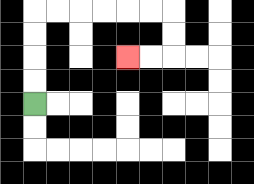{'start': '[1, 4]', 'end': '[5, 2]', 'path_directions': 'U,U,U,U,R,R,R,R,R,R,D,D,L,L', 'path_coordinates': '[[1, 4], [1, 3], [1, 2], [1, 1], [1, 0], [2, 0], [3, 0], [4, 0], [5, 0], [6, 0], [7, 0], [7, 1], [7, 2], [6, 2], [5, 2]]'}